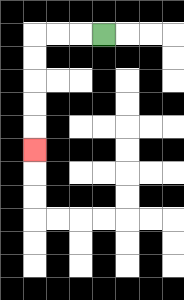{'start': '[4, 1]', 'end': '[1, 6]', 'path_directions': 'L,L,L,D,D,D,D,D', 'path_coordinates': '[[4, 1], [3, 1], [2, 1], [1, 1], [1, 2], [1, 3], [1, 4], [1, 5], [1, 6]]'}